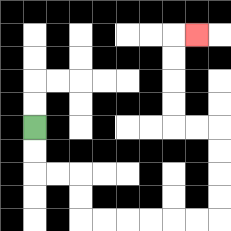{'start': '[1, 5]', 'end': '[8, 1]', 'path_directions': 'D,D,R,R,D,D,R,R,R,R,R,R,U,U,U,U,L,L,U,U,U,U,R', 'path_coordinates': '[[1, 5], [1, 6], [1, 7], [2, 7], [3, 7], [3, 8], [3, 9], [4, 9], [5, 9], [6, 9], [7, 9], [8, 9], [9, 9], [9, 8], [9, 7], [9, 6], [9, 5], [8, 5], [7, 5], [7, 4], [7, 3], [7, 2], [7, 1], [8, 1]]'}